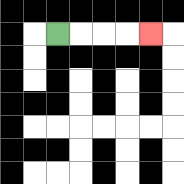{'start': '[2, 1]', 'end': '[6, 1]', 'path_directions': 'R,R,R,R', 'path_coordinates': '[[2, 1], [3, 1], [4, 1], [5, 1], [6, 1]]'}